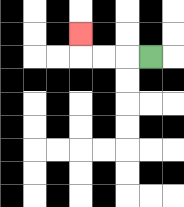{'start': '[6, 2]', 'end': '[3, 1]', 'path_directions': 'L,L,L,U', 'path_coordinates': '[[6, 2], [5, 2], [4, 2], [3, 2], [3, 1]]'}